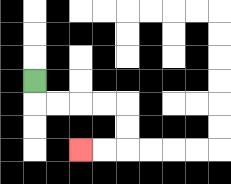{'start': '[1, 3]', 'end': '[3, 6]', 'path_directions': 'D,R,R,R,R,D,D,L,L', 'path_coordinates': '[[1, 3], [1, 4], [2, 4], [3, 4], [4, 4], [5, 4], [5, 5], [5, 6], [4, 6], [3, 6]]'}